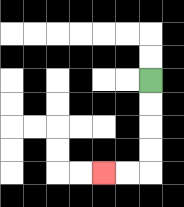{'start': '[6, 3]', 'end': '[4, 7]', 'path_directions': 'D,D,D,D,L,L', 'path_coordinates': '[[6, 3], [6, 4], [6, 5], [6, 6], [6, 7], [5, 7], [4, 7]]'}